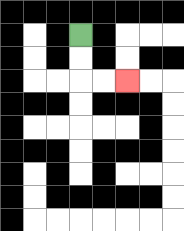{'start': '[3, 1]', 'end': '[5, 3]', 'path_directions': 'D,D,R,R', 'path_coordinates': '[[3, 1], [3, 2], [3, 3], [4, 3], [5, 3]]'}